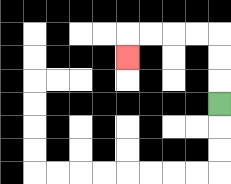{'start': '[9, 4]', 'end': '[5, 2]', 'path_directions': 'U,U,U,L,L,L,L,D', 'path_coordinates': '[[9, 4], [9, 3], [9, 2], [9, 1], [8, 1], [7, 1], [6, 1], [5, 1], [5, 2]]'}